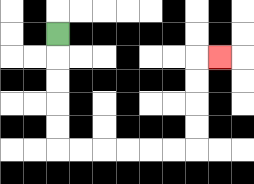{'start': '[2, 1]', 'end': '[9, 2]', 'path_directions': 'D,D,D,D,D,R,R,R,R,R,R,U,U,U,U,R', 'path_coordinates': '[[2, 1], [2, 2], [2, 3], [2, 4], [2, 5], [2, 6], [3, 6], [4, 6], [5, 6], [6, 6], [7, 6], [8, 6], [8, 5], [8, 4], [8, 3], [8, 2], [9, 2]]'}